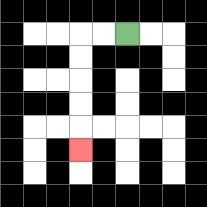{'start': '[5, 1]', 'end': '[3, 6]', 'path_directions': 'L,L,D,D,D,D,D', 'path_coordinates': '[[5, 1], [4, 1], [3, 1], [3, 2], [3, 3], [3, 4], [3, 5], [3, 6]]'}